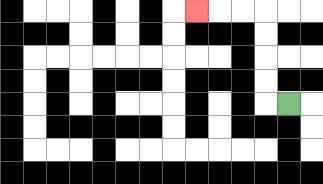{'start': '[12, 4]', 'end': '[8, 0]', 'path_directions': 'L,U,U,U,U,L,L,L', 'path_coordinates': '[[12, 4], [11, 4], [11, 3], [11, 2], [11, 1], [11, 0], [10, 0], [9, 0], [8, 0]]'}